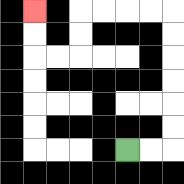{'start': '[5, 6]', 'end': '[1, 0]', 'path_directions': 'R,R,U,U,U,U,U,U,L,L,L,L,D,D,L,L,U,U', 'path_coordinates': '[[5, 6], [6, 6], [7, 6], [7, 5], [7, 4], [7, 3], [7, 2], [7, 1], [7, 0], [6, 0], [5, 0], [4, 0], [3, 0], [3, 1], [3, 2], [2, 2], [1, 2], [1, 1], [1, 0]]'}